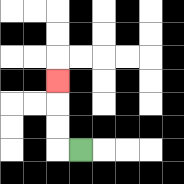{'start': '[3, 6]', 'end': '[2, 3]', 'path_directions': 'L,U,U,U', 'path_coordinates': '[[3, 6], [2, 6], [2, 5], [2, 4], [2, 3]]'}